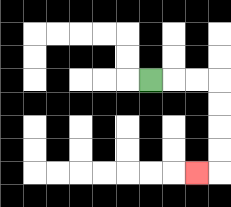{'start': '[6, 3]', 'end': '[8, 7]', 'path_directions': 'R,R,R,D,D,D,D,L', 'path_coordinates': '[[6, 3], [7, 3], [8, 3], [9, 3], [9, 4], [9, 5], [9, 6], [9, 7], [8, 7]]'}